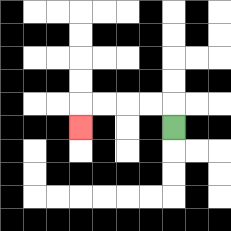{'start': '[7, 5]', 'end': '[3, 5]', 'path_directions': 'U,L,L,L,L,D', 'path_coordinates': '[[7, 5], [7, 4], [6, 4], [5, 4], [4, 4], [3, 4], [3, 5]]'}